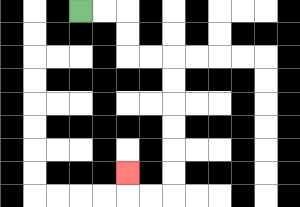{'start': '[3, 0]', 'end': '[5, 7]', 'path_directions': 'R,R,D,D,R,R,D,D,D,D,D,D,L,L,U', 'path_coordinates': '[[3, 0], [4, 0], [5, 0], [5, 1], [5, 2], [6, 2], [7, 2], [7, 3], [7, 4], [7, 5], [7, 6], [7, 7], [7, 8], [6, 8], [5, 8], [5, 7]]'}